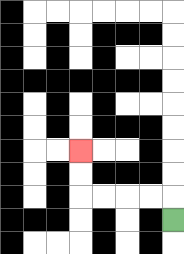{'start': '[7, 9]', 'end': '[3, 6]', 'path_directions': 'U,L,L,L,L,U,U', 'path_coordinates': '[[7, 9], [7, 8], [6, 8], [5, 8], [4, 8], [3, 8], [3, 7], [3, 6]]'}